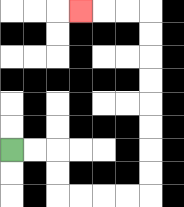{'start': '[0, 6]', 'end': '[3, 0]', 'path_directions': 'R,R,D,D,R,R,R,R,U,U,U,U,U,U,U,U,L,L,L', 'path_coordinates': '[[0, 6], [1, 6], [2, 6], [2, 7], [2, 8], [3, 8], [4, 8], [5, 8], [6, 8], [6, 7], [6, 6], [6, 5], [6, 4], [6, 3], [6, 2], [6, 1], [6, 0], [5, 0], [4, 0], [3, 0]]'}